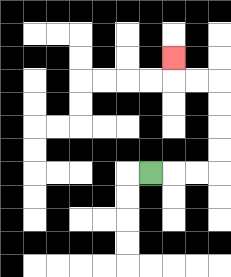{'start': '[6, 7]', 'end': '[7, 2]', 'path_directions': 'R,R,R,U,U,U,U,L,L,U', 'path_coordinates': '[[6, 7], [7, 7], [8, 7], [9, 7], [9, 6], [9, 5], [9, 4], [9, 3], [8, 3], [7, 3], [7, 2]]'}